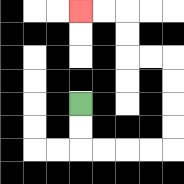{'start': '[3, 4]', 'end': '[3, 0]', 'path_directions': 'D,D,R,R,R,R,U,U,U,U,L,L,U,U,L,L', 'path_coordinates': '[[3, 4], [3, 5], [3, 6], [4, 6], [5, 6], [6, 6], [7, 6], [7, 5], [7, 4], [7, 3], [7, 2], [6, 2], [5, 2], [5, 1], [5, 0], [4, 0], [3, 0]]'}